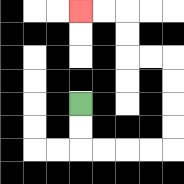{'start': '[3, 4]', 'end': '[3, 0]', 'path_directions': 'D,D,R,R,R,R,U,U,U,U,L,L,U,U,L,L', 'path_coordinates': '[[3, 4], [3, 5], [3, 6], [4, 6], [5, 6], [6, 6], [7, 6], [7, 5], [7, 4], [7, 3], [7, 2], [6, 2], [5, 2], [5, 1], [5, 0], [4, 0], [3, 0]]'}